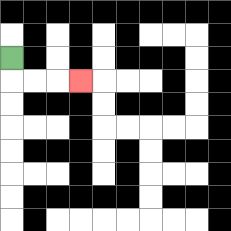{'start': '[0, 2]', 'end': '[3, 3]', 'path_directions': 'D,R,R,R', 'path_coordinates': '[[0, 2], [0, 3], [1, 3], [2, 3], [3, 3]]'}